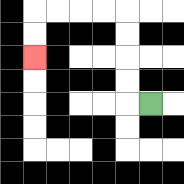{'start': '[6, 4]', 'end': '[1, 2]', 'path_directions': 'L,U,U,U,U,L,L,L,L,D,D', 'path_coordinates': '[[6, 4], [5, 4], [5, 3], [5, 2], [5, 1], [5, 0], [4, 0], [3, 0], [2, 0], [1, 0], [1, 1], [1, 2]]'}